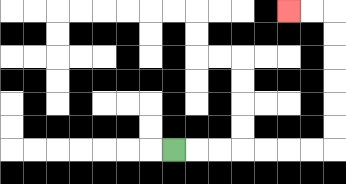{'start': '[7, 6]', 'end': '[12, 0]', 'path_directions': 'R,R,R,R,R,R,R,U,U,U,U,U,U,L,L', 'path_coordinates': '[[7, 6], [8, 6], [9, 6], [10, 6], [11, 6], [12, 6], [13, 6], [14, 6], [14, 5], [14, 4], [14, 3], [14, 2], [14, 1], [14, 0], [13, 0], [12, 0]]'}